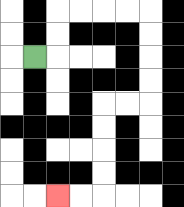{'start': '[1, 2]', 'end': '[2, 8]', 'path_directions': 'R,U,U,R,R,R,R,D,D,D,D,L,L,D,D,D,D,L,L', 'path_coordinates': '[[1, 2], [2, 2], [2, 1], [2, 0], [3, 0], [4, 0], [5, 0], [6, 0], [6, 1], [6, 2], [6, 3], [6, 4], [5, 4], [4, 4], [4, 5], [4, 6], [4, 7], [4, 8], [3, 8], [2, 8]]'}